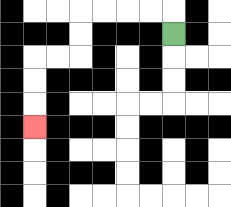{'start': '[7, 1]', 'end': '[1, 5]', 'path_directions': 'U,L,L,L,L,D,D,L,L,D,D,D', 'path_coordinates': '[[7, 1], [7, 0], [6, 0], [5, 0], [4, 0], [3, 0], [3, 1], [3, 2], [2, 2], [1, 2], [1, 3], [1, 4], [1, 5]]'}